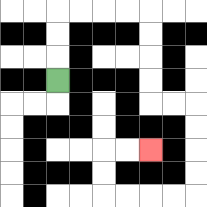{'start': '[2, 3]', 'end': '[6, 6]', 'path_directions': 'U,U,U,R,R,R,R,D,D,D,D,R,R,D,D,D,D,L,L,L,L,U,U,R,R', 'path_coordinates': '[[2, 3], [2, 2], [2, 1], [2, 0], [3, 0], [4, 0], [5, 0], [6, 0], [6, 1], [6, 2], [6, 3], [6, 4], [7, 4], [8, 4], [8, 5], [8, 6], [8, 7], [8, 8], [7, 8], [6, 8], [5, 8], [4, 8], [4, 7], [4, 6], [5, 6], [6, 6]]'}